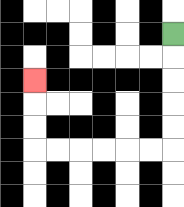{'start': '[7, 1]', 'end': '[1, 3]', 'path_directions': 'D,D,D,D,D,L,L,L,L,L,L,U,U,U', 'path_coordinates': '[[7, 1], [7, 2], [7, 3], [7, 4], [7, 5], [7, 6], [6, 6], [5, 6], [4, 6], [3, 6], [2, 6], [1, 6], [1, 5], [1, 4], [1, 3]]'}